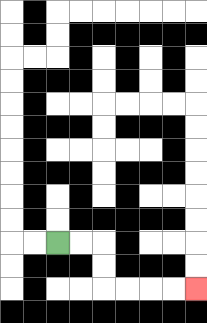{'start': '[2, 10]', 'end': '[8, 12]', 'path_directions': 'R,R,D,D,R,R,R,R', 'path_coordinates': '[[2, 10], [3, 10], [4, 10], [4, 11], [4, 12], [5, 12], [6, 12], [7, 12], [8, 12]]'}